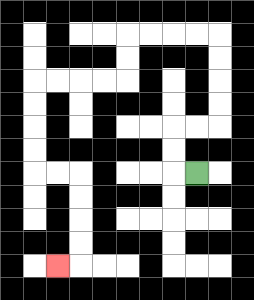{'start': '[8, 7]', 'end': '[2, 11]', 'path_directions': 'L,U,U,R,R,U,U,U,U,L,L,L,L,D,D,L,L,L,L,D,D,D,D,R,R,D,D,D,D,L', 'path_coordinates': '[[8, 7], [7, 7], [7, 6], [7, 5], [8, 5], [9, 5], [9, 4], [9, 3], [9, 2], [9, 1], [8, 1], [7, 1], [6, 1], [5, 1], [5, 2], [5, 3], [4, 3], [3, 3], [2, 3], [1, 3], [1, 4], [1, 5], [1, 6], [1, 7], [2, 7], [3, 7], [3, 8], [3, 9], [3, 10], [3, 11], [2, 11]]'}